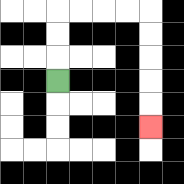{'start': '[2, 3]', 'end': '[6, 5]', 'path_directions': 'U,U,U,R,R,R,R,D,D,D,D,D', 'path_coordinates': '[[2, 3], [2, 2], [2, 1], [2, 0], [3, 0], [4, 0], [5, 0], [6, 0], [6, 1], [6, 2], [6, 3], [6, 4], [6, 5]]'}